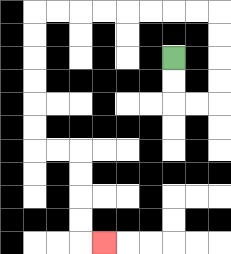{'start': '[7, 2]', 'end': '[4, 10]', 'path_directions': 'D,D,R,R,U,U,U,U,L,L,L,L,L,L,L,L,D,D,D,D,D,D,R,R,D,D,D,D,R', 'path_coordinates': '[[7, 2], [7, 3], [7, 4], [8, 4], [9, 4], [9, 3], [9, 2], [9, 1], [9, 0], [8, 0], [7, 0], [6, 0], [5, 0], [4, 0], [3, 0], [2, 0], [1, 0], [1, 1], [1, 2], [1, 3], [1, 4], [1, 5], [1, 6], [2, 6], [3, 6], [3, 7], [3, 8], [3, 9], [3, 10], [4, 10]]'}